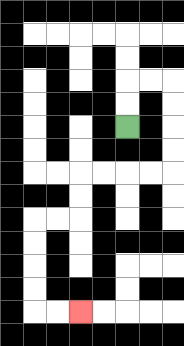{'start': '[5, 5]', 'end': '[3, 13]', 'path_directions': 'U,U,R,R,D,D,D,D,L,L,L,L,D,D,L,L,D,D,D,D,R,R', 'path_coordinates': '[[5, 5], [5, 4], [5, 3], [6, 3], [7, 3], [7, 4], [7, 5], [7, 6], [7, 7], [6, 7], [5, 7], [4, 7], [3, 7], [3, 8], [3, 9], [2, 9], [1, 9], [1, 10], [1, 11], [1, 12], [1, 13], [2, 13], [3, 13]]'}